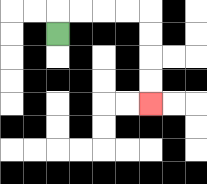{'start': '[2, 1]', 'end': '[6, 4]', 'path_directions': 'U,R,R,R,R,D,D,D,D', 'path_coordinates': '[[2, 1], [2, 0], [3, 0], [4, 0], [5, 0], [6, 0], [6, 1], [6, 2], [6, 3], [6, 4]]'}